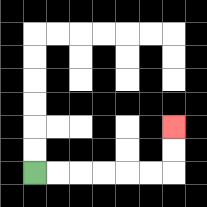{'start': '[1, 7]', 'end': '[7, 5]', 'path_directions': 'R,R,R,R,R,R,U,U', 'path_coordinates': '[[1, 7], [2, 7], [3, 7], [4, 7], [5, 7], [6, 7], [7, 7], [7, 6], [7, 5]]'}